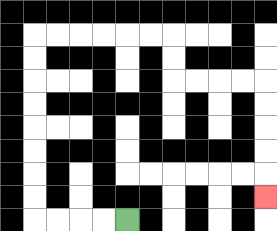{'start': '[5, 9]', 'end': '[11, 8]', 'path_directions': 'L,L,L,L,U,U,U,U,U,U,U,U,R,R,R,R,R,R,D,D,R,R,R,R,D,D,D,D,D', 'path_coordinates': '[[5, 9], [4, 9], [3, 9], [2, 9], [1, 9], [1, 8], [1, 7], [1, 6], [1, 5], [1, 4], [1, 3], [1, 2], [1, 1], [2, 1], [3, 1], [4, 1], [5, 1], [6, 1], [7, 1], [7, 2], [7, 3], [8, 3], [9, 3], [10, 3], [11, 3], [11, 4], [11, 5], [11, 6], [11, 7], [11, 8]]'}